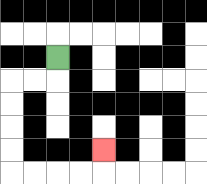{'start': '[2, 2]', 'end': '[4, 6]', 'path_directions': 'D,L,L,D,D,D,D,R,R,R,R,U', 'path_coordinates': '[[2, 2], [2, 3], [1, 3], [0, 3], [0, 4], [0, 5], [0, 6], [0, 7], [1, 7], [2, 7], [3, 7], [4, 7], [4, 6]]'}